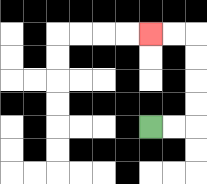{'start': '[6, 5]', 'end': '[6, 1]', 'path_directions': 'R,R,U,U,U,U,L,L', 'path_coordinates': '[[6, 5], [7, 5], [8, 5], [8, 4], [8, 3], [8, 2], [8, 1], [7, 1], [6, 1]]'}